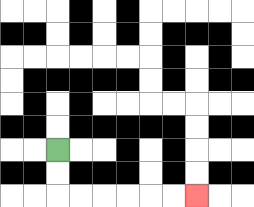{'start': '[2, 6]', 'end': '[8, 8]', 'path_directions': 'D,D,R,R,R,R,R,R', 'path_coordinates': '[[2, 6], [2, 7], [2, 8], [3, 8], [4, 8], [5, 8], [6, 8], [7, 8], [8, 8]]'}